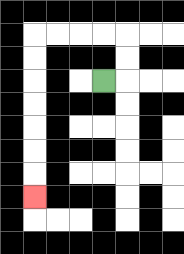{'start': '[4, 3]', 'end': '[1, 8]', 'path_directions': 'R,U,U,L,L,L,L,D,D,D,D,D,D,D', 'path_coordinates': '[[4, 3], [5, 3], [5, 2], [5, 1], [4, 1], [3, 1], [2, 1], [1, 1], [1, 2], [1, 3], [1, 4], [1, 5], [1, 6], [1, 7], [1, 8]]'}